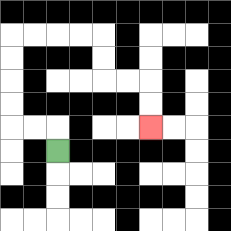{'start': '[2, 6]', 'end': '[6, 5]', 'path_directions': 'U,L,L,U,U,U,U,R,R,R,R,D,D,R,R,D,D', 'path_coordinates': '[[2, 6], [2, 5], [1, 5], [0, 5], [0, 4], [0, 3], [0, 2], [0, 1], [1, 1], [2, 1], [3, 1], [4, 1], [4, 2], [4, 3], [5, 3], [6, 3], [6, 4], [6, 5]]'}